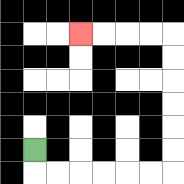{'start': '[1, 6]', 'end': '[3, 1]', 'path_directions': 'D,R,R,R,R,R,R,U,U,U,U,U,U,L,L,L,L', 'path_coordinates': '[[1, 6], [1, 7], [2, 7], [3, 7], [4, 7], [5, 7], [6, 7], [7, 7], [7, 6], [7, 5], [7, 4], [7, 3], [7, 2], [7, 1], [6, 1], [5, 1], [4, 1], [3, 1]]'}